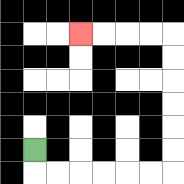{'start': '[1, 6]', 'end': '[3, 1]', 'path_directions': 'D,R,R,R,R,R,R,U,U,U,U,U,U,L,L,L,L', 'path_coordinates': '[[1, 6], [1, 7], [2, 7], [3, 7], [4, 7], [5, 7], [6, 7], [7, 7], [7, 6], [7, 5], [7, 4], [7, 3], [7, 2], [7, 1], [6, 1], [5, 1], [4, 1], [3, 1]]'}